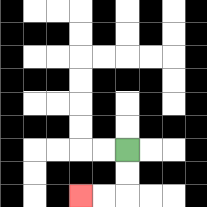{'start': '[5, 6]', 'end': '[3, 8]', 'path_directions': 'D,D,L,L', 'path_coordinates': '[[5, 6], [5, 7], [5, 8], [4, 8], [3, 8]]'}